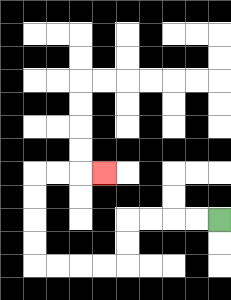{'start': '[9, 9]', 'end': '[4, 7]', 'path_directions': 'L,L,L,L,D,D,L,L,L,L,U,U,U,U,R,R,R', 'path_coordinates': '[[9, 9], [8, 9], [7, 9], [6, 9], [5, 9], [5, 10], [5, 11], [4, 11], [3, 11], [2, 11], [1, 11], [1, 10], [1, 9], [1, 8], [1, 7], [2, 7], [3, 7], [4, 7]]'}